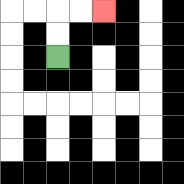{'start': '[2, 2]', 'end': '[4, 0]', 'path_directions': 'U,U,R,R', 'path_coordinates': '[[2, 2], [2, 1], [2, 0], [3, 0], [4, 0]]'}